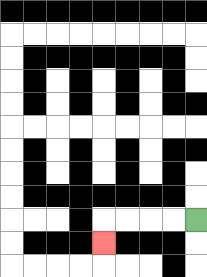{'start': '[8, 9]', 'end': '[4, 10]', 'path_directions': 'L,L,L,L,D', 'path_coordinates': '[[8, 9], [7, 9], [6, 9], [5, 9], [4, 9], [4, 10]]'}